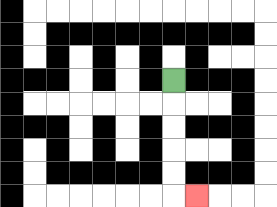{'start': '[7, 3]', 'end': '[8, 8]', 'path_directions': 'D,D,D,D,D,R', 'path_coordinates': '[[7, 3], [7, 4], [7, 5], [7, 6], [7, 7], [7, 8], [8, 8]]'}